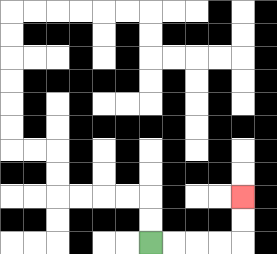{'start': '[6, 10]', 'end': '[10, 8]', 'path_directions': 'R,R,R,R,U,U', 'path_coordinates': '[[6, 10], [7, 10], [8, 10], [9, 10], [10, 10], [10, 9], [10, 8]]'}